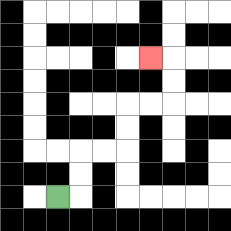{'start': '[2, 8]', 'end': '[6, 2]', 'path_directions': 'R,U,U,R,R,U,U,R,R,U,U,L', 'path_coordinates': '[[2, 8], [3, 8], [3, 7], [3, 6], [4, 6], [5, 6], [5, 5], [5, 4], [6, 4], [7, 4], [7, 3], [7, 2], [6, 2]]'}